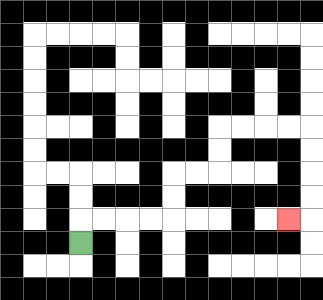{'start': '[3, 10]', 'end': '[12, 9]', 'path_directions': 'U,R,R,R,R,U,U,R,R,U,U,R,R,R,R,D,D,D,D,L', 'path_coordinates': '[[3, 10], [3, 9], [4, 9], [5, 9], [6, 9], [7, 9], [7, 8], [7, 7], [8, 7], [9, 7], [9, 6], [9, 5], [10, 5], [11, 5], [12, 5], [13, 5], [13, 6], [13, 7], [13, 8], [13, 9], [12, 9]]'}